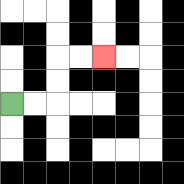{'start': '[0, 4]', 'end': '[4, 2]', 'path_directions': 'R,R,U,U,R,R', 'path_coordinates': '[[0, 4], [1, 4], [2, 4], [2, 3], [2, 2], [3, 2], [4, 2]]'}